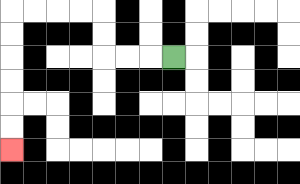{'start': '[7, 2]', 'end': '[0, 6]', 'path_directions': 'L,L,L,U,U,L,L,L,L,D,D,D,D,D,D', 'path_coordinates': '[[7, 2], [6, 2], [5, 2], [4, 2], [4, 1], [4, 0], [3, 0], [2, 0], [1, 0], [0, 0], [0, 1], [0, 2], [0, 3], [0, 4], [0, 5], [0, 6]]'}